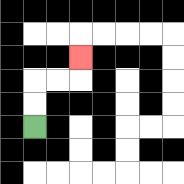{'start': '[1, 5]', 'end': '[3, 2]', 'path_directions': 'U,U,R,R,U', 'path_coordinates': '[[1, 5], [1, 4], [1, 3], [2, 3], [3, 3], [3, 2]]'}